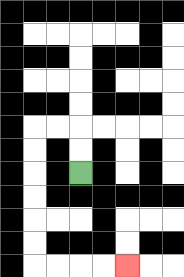{'start': '[3, 7]', 'end': '[5, 11]', 'path_directions': 'U,U,L,L,D,D,D,D,D,D,R,R,R,R', 'path_coordinates': '[[3, 7], [3, 6], [3, 5], [2, 5], [1, 5], [1, 6], [1, 7], [1, 8], [1, 9], [1, 10], [1, 11], [2, 11], [3, 11], [4, 11], [5, 11]]'}